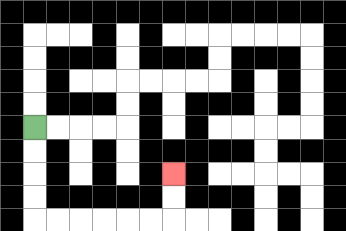{'start': '[1, 5]', 'end': '[7, 7]', 'path_directions': 'D,D,D,D,R,R,R,R,R,R,U,U', 'path_coordinates': '[[1, 5], [1, 6], [1, 7], [1, 8], [1, 9], [2, 9], [3, 9], [4, 9], [5, 9], [6, 9], [7, 9], [7, 8], [7, 7]]'}